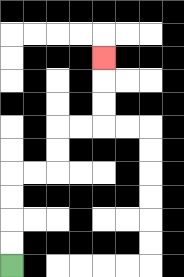{'start': '[0, 11]', 'end': '[4, 2]', 'path_directions': 'U,U,U,U,R,R,U,U,R,R,U,U,U', 'path_coordinates': '[[0, 11], [0, 10], [0, 9], [0, 8], [0, 7], [1, 7], [2, 7], [2, 6], [2, 5], [3, 5], [4, 5], [4, 4], [4, 3], [4, 2]]'}